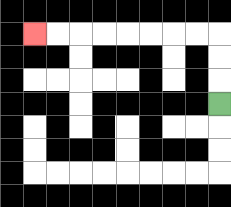{'start': '[9, 4]', 'end': '[1, 1]', 'path_directions': 'U,U,U,L,L,L,L,L,L,L,L', 'path_coordinates': '[[9, 4], [9, 3], [9, 2], [9, 1], [8, 1], [7, 1], [6, 1], [5, 1], [4, 1], [3, 1], [2, 1], [1, 1]]'}